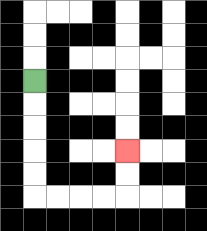{'start': '[1, 3]', 'end': '[5, 6]', 'path_directions': 'D,D,D,D,D,R,R,R,R,U,U', 'path_coordinates': '[[1, 3], [1, 4], [1, 5], [1, 6], [1, 7], [1, 8], [2, 8], [3, 8], [4, 8], [5, 8], [5, 7], [5, 6]]'}